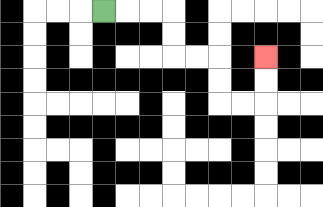{'start': '[4, 0]', 'end': '[11, 2]', 'path_directions': 'R,R,R,D,D,R,R,D,D,R,R,U,U', 'path_coordinates': '[[4, 0], [5, 0], [6, 0], [7, 0], [7, 1], [7, 2], [8, 2], [9, 2], [9, 3], [9, 4], [10, 4], [11, 4], [11, 3], [11, 2]]'}